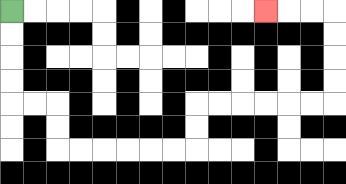{'start': '[0, 0]', 'end': '[11, 0]', 'path_directions': 'D,D,D,D,R,R,D,D,R,R,R,R,R,R,U,U,R,R,R,R,R,R,U,U,U,U,L,L,L', 'path_coordinates': '[[0, 0], [0, 1], [0, 2], [0, 3], [0, 4], [1, 4], [2, 4], [2, 5], [2, 6], [3, 6], [4, 6], [5, 6], [6, 6], [7, 6], [8, 6], [8, 5], [8, 4], [9, 4], [10, 4], [11, 4], [12, 4], [13, 4], [14, 4], [14, 3], [14, 2], [14, 1], [14, 0], [13, 0], [12, 0], [11, 0]]'}